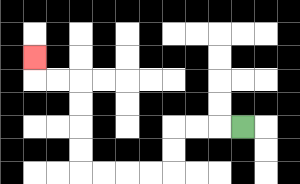{'start': '[10, 5]', 'end': '[1, 2]', 'path_directions': 'L,L,L,D,D,L,L,L,L,U,U,U,U,L,L,U', 'path_coordinates': '[[10, 5], [9, 5], [8, 5], [7, 5], [7, 6], [7, 7], [6, 7], [5, 7], [4, 7], [3, 7], [3, 6], [3, 5], [3, 4], [3, 3], [2, 3], [1, 3], [1, 2]]'}